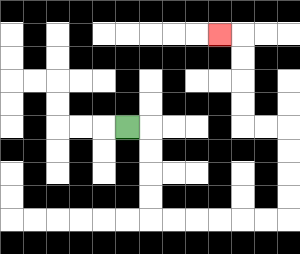{'start': '[5, 5]', 'end': '[9, 1]', 'path_directions': 'R,D,D,D,D,R,R,R,R,R,R,U,U,U,U,L,L,U,U,U,U,L', 'path_coordinates': '[[5, 5], [6, 5], [6, 6], [6, 7], [6, 8], [6, 9], [7, 9], [8, 9], [9, 9], [10, 9], [11, 9], [12, 9], [12, 8], [12, 7], [12, 6], [12, 5], [11, 5], [10, 5], [10, 4], [10, 3], [10, 2], [10, 1], [9, 1]]'}